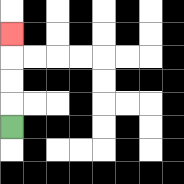{'start': '[0, 5]', 'end': '[0, 1]', 'path_directions': 'U,U,U,U', 'path_coordinates': '[[0, 5], [0, 4], [0, 3], [0, 2], [0, 1]]'}